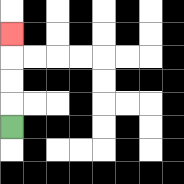{'start': '[0, 5]', 'end': '[0, 1]', 'path_directions': 'U,U,U,U', 'path_coordinates': '[[0, 5], [0, 4], [0, 3], [0, 2], [0, 1]]'}